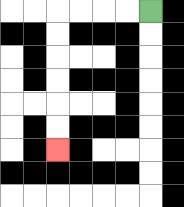{'start': '[6, 0]', 'end': '[2, 6]', 'path_directions': 'L,L,L,L,D,D,D,D,D,D', 'path_coordinates': '[[6, 0], [5, 0], [4, 0], [3, 0], [2, 0], [2, 1], [2, 2], [2, 3], [2, 4], [2, 5], [2, 6]]'}